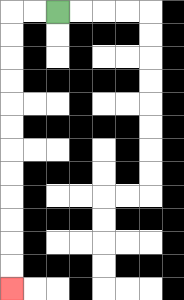{'start': '[2, 0]', 'end': '[0, 12]', 'path_directions': 'L,L,D,D,D,D,D,D,D,D,D,D,D,D', 'path_coordinates': '[[2, 0], [1, 0], [0, 0], [0, 1], [0, 2], [0, 3], [0, 4], [0, 5], [0, 6], [0, 7], [0, 8], [0, 9], [0, 10], [0, 11], [0, 12]]'}